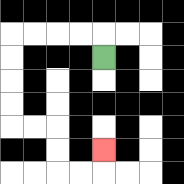{'start': '[4, 2]', 'end': '[4, 6]', 'path_directions': 'U,L,L,L,L,D,D,D,D,R,R,D,D,R,R,U', 'path_coordinates': '[[4, 2], [4, 1], [3, 1], [2, 1], [1, 1], [0, 1], [0, 2], [0, 3], [0, 4], [0, 5], [1, 5], [2, 5], [2, 6], [2, 7], [3, 7], [4, 7], [4, 6]]'}